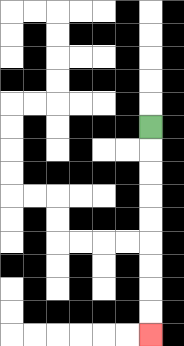{'start': '[6, 5]', 'end': '[6, 14]', 'path_directions': 'D,D,D,D,D,D,D,D,D', 'path_coordinates': '[[6, 5], [6, 6], [6, 7], [6, 8], [6, 9], [6, 10], [6, 11], [6, 12], [6, 13], [6, 14]]'}